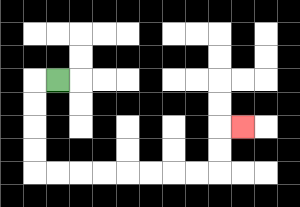{'start': '[2, 3]', 'end': '[10, 5]', 'path_directions': 'L,D,D,D,D,R,R,R,R,R,R,R,R,U,U,R', 'path_coordinates': '[[2, 3], [1, 3], [1, 4], [1, 5], [1, 6], [1, 7], [2, 7], [3, 7], [4, 7], [5, 7], [6, 7], [7, 7], [8, 7], [9, 7], [9, 6], [9, 5], [10, 5]]'}